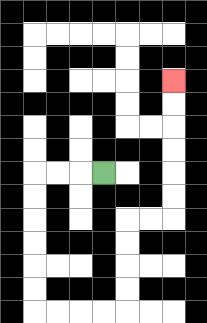{'start': '[4, 7]', 'end': '[7, 3]', 'path_directions': 'L,L,L,D,D,D,D,D,D,R,R,R,R,U,U,U,U,R,R,U,U,U,U,U,U', 'path_coordinates': '[[4, 7], [3, 7], [2, 7], [1, 7], [1, 8], [1, 9], [1, 10], [1, 11], [1, 12], [1, 13], [2, 13], [3, 13], [4, 13], [5, 13], [5, 12], [5, 11], [5, 10], [5, 9], [6, 9], [7, 9], [7, 8], [7, 7], [7, 6], [7, 5], [7, 4], [7, 3]]'}